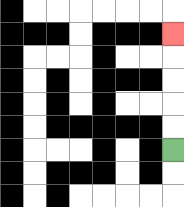{'start': '[7, 6]', 'end': '[7, 1]', 'path_directions': 'U,U,U,U,U', 'path_coordinates': '[[7, 6], [7, 5], [7, 4], [7, 3], [7, 2], [7, 1]]'}